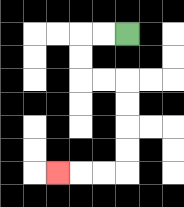{'start': '[5, 1]', 'end': '[2, 7]', 'path_directions': 'L,L,D,D,R,R,D,D,D,D,L,L,L', 'path_coordinates': '[[5, 1], [4, 1], [3, 1], [3, 2], [3, 3], [4, 3], [5, 3], [5, 4], [5, 5], [5, 6], [5, 7], [4, 7], [3, 7], [2, 7]]'}